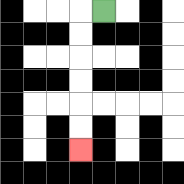{'start': '[4, 0]', 'end': '[3, 6]', 'path_directions': 'L,D,D,D,D,D,D', 'path_coordinates': '[[4, 0], [3, 0], [3, 1], [3, 2], [3, 3], [3, 4], [3, 5], [3, 6]]'}